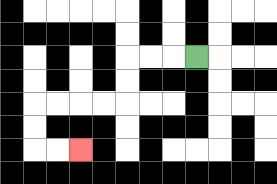{'start': '[8, 2]', 'end': '[3, 6]', 'path_directions': 'L,L,L,D,D,L,L,L,L,D,D,R,R', 'path_coordinates': '[[8, 2], [7, 2], [6, 2], [5, 2], [5, 3], [5, 4], [4, 4], [3, 4], [2, 4], [1, 4], [1, 5], [1, 6], [2, 6], [3, 6]]'}